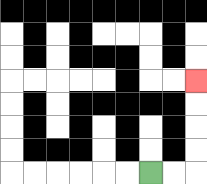{'start': '[6, 7]', 'end': '[8, 3]', 'path_directions': 'R,R,U,U,U,U', 'path_coordinates': '[[6, 7], [7, 7], [8, 7], [8, 6], [8, 5], [8, 4], [8, 3]]'}